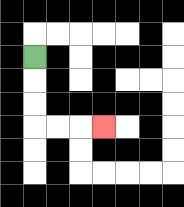{'start': '[1, 2]', 'end': '[4, 5]', 'path_directions': 'D,D,D,R,R,R', 'path_coordinates': '[[1, 2], [1, 3], [1, 4], [1, 5], [2, 5], [3, 5], [4, 5]]'}